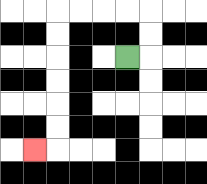{'start': '[5, 2]', 'end': '[1, 6]', 'path_directions': 'R,U,U,L,L,L,L,D,D,D,D,D,D,L', 'path_coordinates': '[[5, 2], [6, 2], [6, 1], [6, 0], [5, 0], [4, 0], [3, 0], [2, 0], [2, 1], [2, 2], [2, 3], [2, 4], [2, 5], [2, 6], [1, 6]]'}